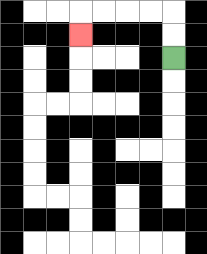{'start': '[7, 2]', 'end': '[3, 1]', 'path_directions': 'U,U,L,L,L,L,D', 'path_coordinates': '[[7, 2], [7, 1], [7, 0], [6, 0], [5, 0], [4, 0], [3, 0], [3, 1]]'}